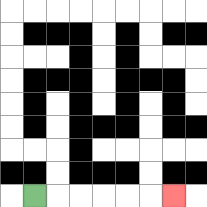{'start': '[1, 8]', 'end': '[7, 8]', 'path_directions': 'R,R,R,R,R,R', 'path_coordinates': '[[1, 8], [2, 8], [3, 8], [4, 8], [5, 8], [6, 8], [7, 8]]'}